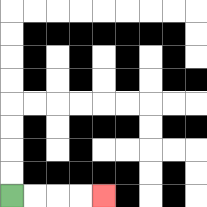{'start': '[0, 8]', 'end': '[4, 8]', 'path_directions': 'R,R,R,R', 'path_coordinates': '[[0, 8], [1, 8], [2, 8], [3, 8], [4, 8]]'}